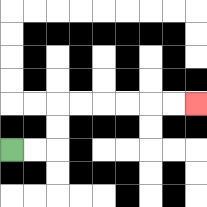{'start': '[0, 6]', 'end': '[8, 4]', 'path_directions': 'R,R,U,U,R,R,R,R,R,R', 'path_coordinates': '[[0, 6], [1, 6], [2, 6], [2, 5], [2, 4], [3, 4], [4, 4], [5, 4], [6, 4], [7, 4], [8, 4]]'}